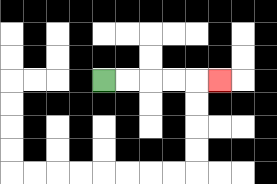{'start': '[4, 3]', 'end': '[9, 3]', 'path_directions': 'R,R,R,R,R', 'path_coordinates': '[[4, 3], [5, 3], [6, 3], [7, 3], [8, 3], [9, 3]]'}